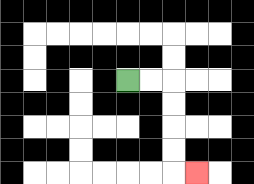{'start': '[5, 3]', 'end': '[8, 7]', 'path_directions': 'R,R,D,D,D,D,R', 'path_coordinates': '[[5, 3], [6, 3], [7, 3], [7, 4], [7, 5], [7, 6], [7, 7], [8, 7]]'}